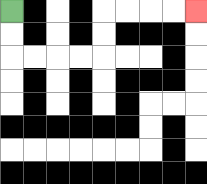{'start': '[0, 0]', 'end': '[8, 0]', 'path_directions': 'D,D,R,R,R,R,U,U,R,R,R,R', 'path_coordinates': '[[0, 0], [0, 1], [0, 2], [1, 2], [2, 2], [3, 2], [4, 2], [4, 1], [4, 0], [5, 0], [6, 0], [7, 0], [8, 0]]'}